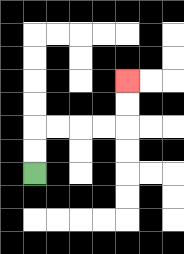{'start': '[1, 7]', 'end': '[5, 3]', 'path_directions': 'U,U,R,R,R,R,U,U', 'path_coordinates': '[[1, 7], [1, 6], [1, 5], [2, 5], [3, 5], [4, 5], [5, 5], [5, 4], [5, 3]]'}